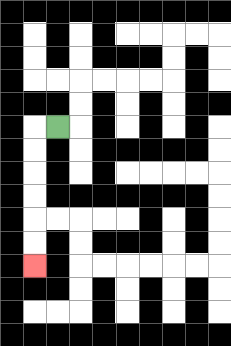{'start': '[2, 5]', 'end': '[1, 11]', 'path_directions': 'L,D,D,D,D,D,D', 'path_coordinates': '[[2, 5], [1, 5], [1, 6], [1, 7], [1, 8], [1, 9], [1, 10], [1, 11]]'}